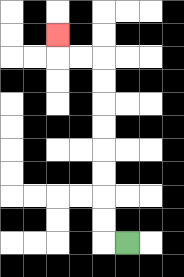{'start': '[5, 10]', 'end': '[2, 1]', 'path_directions': 'L,U,U,U,U,U,U,U,U,L,L,U', 'path_coordinates': '[[5, 10], [4, 10], [4, 9], [4, 8], [4, 7], [4, 6], [4, 5], [4, 4], [4, 3], [4, 2], [3, 2], [2, 2], [2, 1]]'}